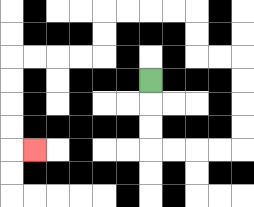{'start': '[6, 3]', 'end': '[1, 6]', 'path_directions': 'D,D,D,R,R,R,R,U,U,U,U,L,L,U,U,L,L,L,L,D,D,L,L,L,L,D,D,D,D,R', 'path_coordinates': '[[6, 3], [6, 4], [6, 5], [6, 6], [7, 6], [8, 6], [9, 6], [10, 6], [10, 5], [10, 4], [10, 3], [10, 2], [9, 2], [8, 2], [8, 1], [8, 0], [7, 0], [6, 0], [5, 0], [4, 0], [4, 1], [4, 2], [3, 2], [2, 2], [1, 2], [0, 2], [0, 3], [0, 4], [0, 5], [0, 6], [1, 6]]'}